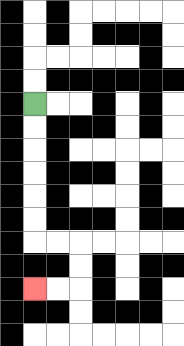{'start': '[1, 4]', 'end': '[1, 12]', 'path_directions': 'D,D,D,D,D,D,R,R,D,D,L,L', 'path_coordinates': '[[1, 4], [1, 5], [1, 6], [1, 7], [1, 8], [1, 9], [1, 10], [2, 10], [3, 10], [3, 11], [3, 12], [2, 12], [1, 12]]'}